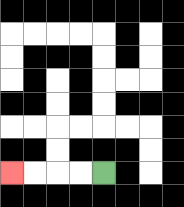{'start': '[4, 7]', 'end': '[0, 7]', 'path_directions': 'L,L,L,L', 'path_coordinates': '[[4, 7], [3, 7], [2, 7], [1, 7], [0, 7]]'}